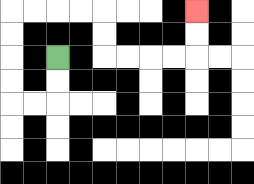{'start': '[2, 2]', 'end': '[8, 0]', 'path_directions': 'D,D,L,L,U,U,U,U,R,R,R,R,D,D,R,R,R,R,U,U', 'path_coordinates': '[[2, 2], [2, 3], [2, 4], [1, 4], [0, 4], [0, 3], [0, 2], [0, 1], [0, 0], [1, 0], [2, 0], [3, 0], [4, 0], [4, 1], [4, 2], [5, 2], [6, 2], [7, 2], [8, 2], [8, 1], [8, 0]]'}